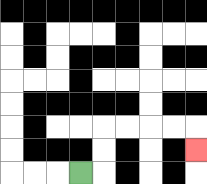{'start': '[3, 7]', 'end': '[8, 6]', 'path_directions': 'R,U,U,R,R,R,R,D', 'path_coordinates': '[[3, 7], [4, 7], [4, 6], [4, 5], [5, 5], [6, 5], [7, 5], [8, 5], [8, 6]]'}